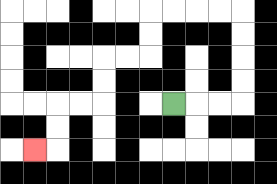{'start': '[7, 4]', 'end': '[1, 6]', 'path_directions': 'R,R,R,U,U,U,U,L,L,L,L,D,D,L,L,D,D,L,L,D,D,L', 'path_coordinates': '[[7, 4], [8, 4], [9, 4], [10, 4], [10, 3], [10, 2], [10, 1], [10, 0], [9, 0], [8, 0], [7, 0], [6, 0], [6, 1], [6, 2], [5, 2], [4, 2], [4, 3], [4, 4], [3, 4], [2, 4], [2, 5], [2, 6], [1, 6]]'}